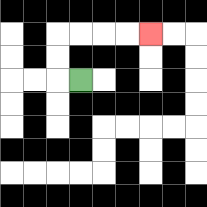{'start': '[3, 3]', 'end': '[6, 1]', 'path_directions': 'L,U,U,R,R,R,R', 'path_coordinates': '[[3, 3], [2, 3], [2, 2], [2, 1], [3, 1], [4, 1], [5, 1], [6, 1]]'}